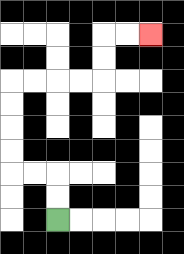{'start': '[2, 9]', 'end': '[6, 1]', 'path_directions': 'U,U,L,L,U,U,U,U,R,R,R,R,U,U,R,R', 'path_coordinates': '[[2, 9], [2, 8], [2, 7], [1, 7], [0, 7], [0, 6], [0, 5], [0, 4], [0, 3], [1, 3], [2, 3], [3, 3], [4, 3], [4, 2], [4, 1], [5, 1], [6, 1]]'}